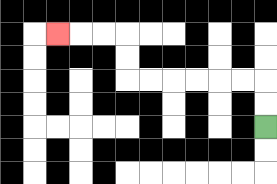{'start': '[11, 5]', 'end': '[2, 1]', 'path_directions': 'U,U,L,L,L,L,L,L,U,U,L,L,L', 'path_coordinates': '[[11, 5], [11, 4], [11, 3], [10, 3], [9, 3], [8, 3], [7, 3], [6, 3], [5, 3], [5, 2], [5, 1], [4, 1], [3, 1], [2, 1]]'}